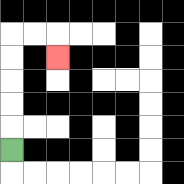{'start': '[0, 6]', 'end': '[2, 2]', 'path_directions': 'U,U,U,U,U,R,R,D', 'path_coordinates': '[[0, 6], [0, 5], [0, 4], [0, 3], [0, 2], [0, 1], [1, 1], [2, 1], [2, 2]]'}